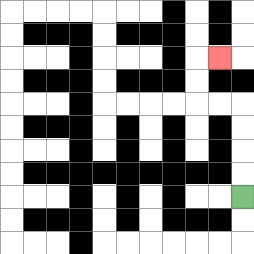{'start': '[10, 8]', 'end': '[9, 2]', 'path_directions': 'U,U,U,U,L,L,U,U,R', 'path_coordinates': '[[10, 8], [10, 7], [10, 6], [10, 5], [10, 4], [9, 4], [8, 4], [8, 3], [8, 2], [9, 2]]'}